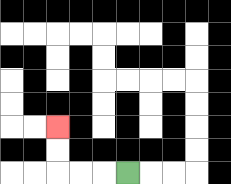{'start': '[5, 7]', 'end': '[2, 5]', 'path_directions': 'L,L,L,U,U', 'path_coordinates': '[[5, 7], [4, 7], [3, 7], [2, 7], [2, 6], [2, 5]]'}